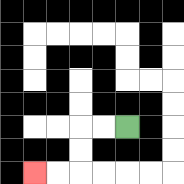{'start': '[5, 5]', 'end': '[1, 7]', 'path_directions': 'L,L,D,D,L,L', 'path_coordinates': '[[5, 5], [4, 5], [3, 5], [3, 6], [3, 7], [2, 7], [1, 7]]'}